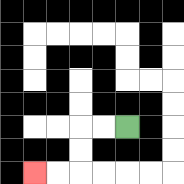{'start': '[5, 5]', 'end': '[1, 7]', 'path_directions': 'L,L,D,D,L,L', 'path_coordinates': '[[5, 5], [4, 5], [3, 5], [3, 6], [3, 7], [2, 7], [1, 7]]'}